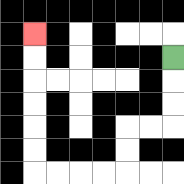{'start': '[7, 2]', 'end': '[1, 1]', 'path_directions': 'D,D,D,L,L,D,D,L,L,L,L,U,U,U,U,U,U', 'path_coordinates': '[[7, 2], [7, 3], [7, 4], [7, 5], [6, 5], [5, 5], [5, 6], [5, 7], [4, 7], [3, 7], [2, 7], [1, 7], [1, 6], [1, 5], [1, 4], [1, 3], [1, 2], [1, 1]]'}